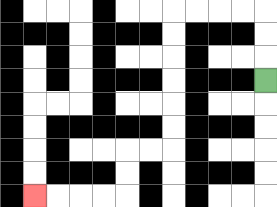{'start': '[11, 3]', 'end': '[1, 8]', 'path_directions': 'U,U,U,L,L,L,L,D,D,D,D,D,D,L,L,D,D,L,L,L,L', 'path_coordinates': '[[11, 3], [11, 2], [11, 1], [11, 0], [10, 0], [9, 0], [8, 0], [7, 0], [7, 1], [7, 2], [7, 3], [7, 4], [7, 5], [7, 6], [6, 6], [5, 6], [5, 7], [5, 8], [4, 8], [3, 8], [2, 8], [1, 8]]'}